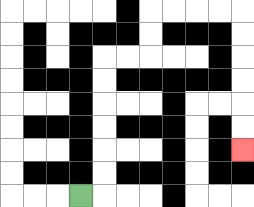{'start': '[3, 8]', 'end': '[10, 6]', 'path_directions': 'R,U,U,U,U,U,U,R,R,U,U,R,R,R,R,D,D,D,D,D,D', 'path_coordinates': '[[3, 8], [4, 8], [4, 7], [4, 6], [4, 5], [4, 4], [4, 3], [4, 2], [5, 2], [6, 2], [6, 1], [6, 0], [7, 0], [8, 0], [9, 0], [10, 0], [10, 1], [10, 2], [10, 3], [10, 4], [10, 5], [10, 6]]'}